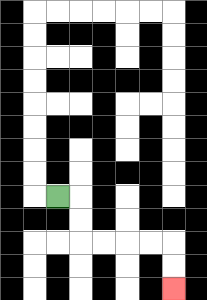{'start': '[2, 8]', 'end': '[7, 12]', 'path_directions': 'R,D,D,R,R,R,R,D,D', 'path_coordinates': '[[2, 8], [3, 8], [3, 9], [3, 10], [4, 10], [5, 10], [6, 10], [7, 10], [7, 11], [7, 12]]'}